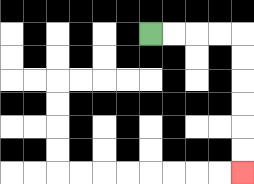{'start': '[6, 1]', 'end': '[10, 7]', 'path_directions': 'R,R,R,R,D,D,D,D,D,D', 'path_coordinates': '[[6, 1], [7, 1], [8, 1], [9, 1], [10, 1], [10, 2], [10, 3], [10, 4], [10, 5], [10, 6], [10, 7]]'}